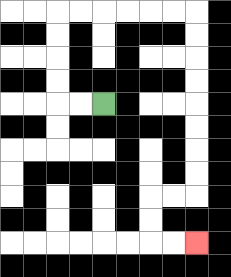{'start': '[4, 4]', 'end': '[8, 10]', 'path_directions': 'L,L,U,U,U,U,R,R,R,R,R,R,D,D,D,D,D,D,D,D,L,L,D,D,R,R', 'path_coordinates': '[[4, 4], [3, 4], [2, 4], [2, 3], [2, 2], [2, 1], [2, 0], [3, 0], [4, 0], [5, 0], [6, 0], [7, 0], [8, 0], [8, 1], [8, 2], [8, 3], [8, 4], [8, 5], [8, 6], [8, 7], [8, 8], [7, 8], [6, 8], [6, 9], [6, 10], [7, 10], [8, 10]]'}